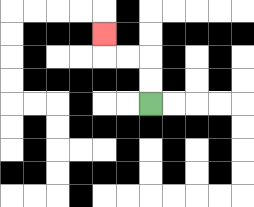{'start': '[6, 4]', 'end': '[4, 1]', 'path_directions': 'U,U,L,L,U', 'path_coordinates': '[[6, 4], [6, 3], [6, 2], [5, 2], [4, 2], [4, 1]]'}